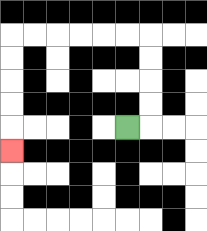{'start': '[5, 5]', 'end': '[0, 6]', 'path_directions': 'R,U,U,U,U,L,L,L,L,L,L,D,D,D,D,D', 'path_coordinates': '[[5, 5], [6, 5], [6, 4], [6, 3], [6, 2], [6, 1], [5, 1], [4, 1], [3, 1], [2, 1], [1, 1], [0, 1], [0, 2], [0, 3], [0, 4], [0, 5], [0, 6]]'}